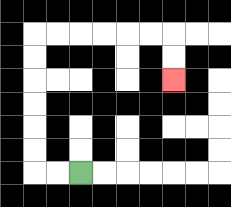{'start': '[3, 7]', 'end': '[7, 3]', 'path_directions': 'L,L,U,U,U,U,U,U,R,R,R,R,R,R,D,D', 'path_coordinates': '[[3, 7], [2, 7], [1, 7], [1, 6], [1, 5], [1, 4], [1, 3], [1, 2], [1, 1], [2, 1], [3, 1], [4, 1], [5, 1], [6, 1], [7, 1], [7, 2], [7, 3]]'}